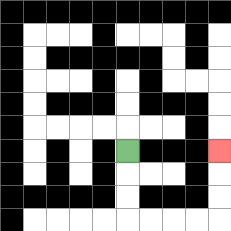{'start': '[5, 6]', 'end': '[9, 6]', 'path_directions': 'D,D,D,R,R,R,R,U,U,U', 'path_coordinates': '[[5, 6], [5, 7], [5, 8], [5, 9], [6, 9], [7, 9], [8, 9], [9, 9], [9, 8], [9, 7], [9, 6]]'}